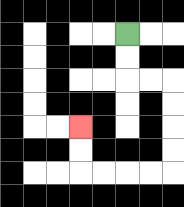{'start': '[5, 1]', 'end': '[3, 5]', 'path_directions': 'D,D,R,R,D,D,D,D,L,L,L,L,U,U', 'path_coordinates': '[[5, 1], [5, 2], [5, 3], [6, 3], [7, 3], [7, 4], [7, 5], [7, 6], [7, 7], [6, 7], [5, 7], [4, 7], [3, 7], [3, 6], [3, 5]]'}